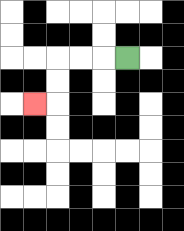{'start': '[5, 2]', 'end': '[1, 4]', 'path_directions': 'L,L,L,D,D,L', 'path_coordinates': '[[5, 2], [4, 2], [3, 2], [2, 2], [2, 3], [2, 4], [1, 4]]'}